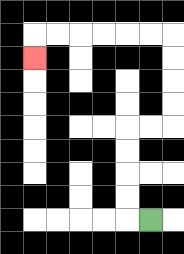{'start': '[6, 9]', 'end': '[1, 2]', 'path_directions': 'L,U,U,U,U,R,R,U,U,U,U,L,L,L,L,L,L,D', 'path_coordinates': '[[6, 9], [5, 9], [5, 8], [5, 7], [5, 6], [5, 5], [6, 5], [7, 5], [7, 4], [7, 3], [7, 2], [7, 1], [6, 1], [5, 1], [4, 1], [3, 1], [2, 1], [1, 1], [1, 2]]'}